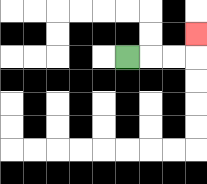{'start': '[5, 2]', 'end': '[8, 1]', 'path_directions': 'R,R,R,U', 'path_coordinates': '[[5, 2], [6, 2], [7, 2], [8, 2], [8, 1]]'}